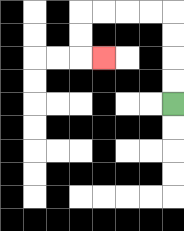{'start': '[7, 4]', 'end': '[4, 2]', 'path_directions': 'U,U,U,U,L,L,L,L,D,D,R', 'path_coordinates': '[[7, 4], [7, 3], [7, 2], [7, 1], [7, 0], [6, 0], [5, 0], [4, 0], [3, 0], [3, 1], [3, 2], [4, 2]]'}